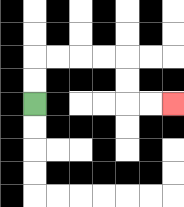{'start': '[1, 4]', 'end': '[7, 4]', 'path_directions': 'U,U,R,R,R,R,D,D,R,R', 'path_coordinates': '[[1, 4], [1, 3], [1, 2], [2, 2], [3, 2], [4, 2], [5, 2], [5, 3], [5, 4], [6, 4], [7, 4]]'}